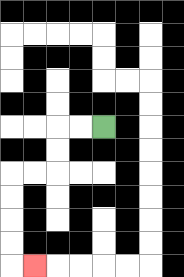{'start': '[4, 5]', 'end': '[1, 11]', 'path_directions': 'L,L,D,D,L,L,D,D,D,D,R', 'path_coordinates': '[[4, 5], [3, 5], [2, 5], [2, 6], [2, 7], [1, 7], [0, 7], [0, 8], [0, 9], [0, 10], [0, 11], [1, 11]]'}